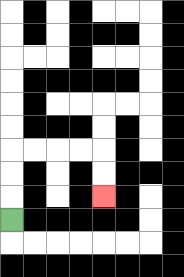{'start': '[0, 9]', 'end': '[4, 8]', 'path_directions': 'U,U,U,R,R,R,R,D,D', 'path_coordinates': '[[0, 9], [0, 8], [0, 7], [0, 6], [1, 6], [2, 6], [3, 6], [4, 6], [4, 7], [4, 8]]'}